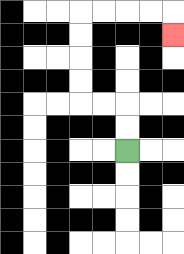{'start': '[5, 6]', 'end': '[7, 1]', 'path_directions': 'U,U,L,L,U,U,U,U,R,R,R,R,D', 'path_coordinates': '[[5, 6], [5, 5], [5, 4], [4, 4], [3, 4], [3, 3], [3, 2], [3, 1], [3, 0], [4, 0], [5, 0], [6, 0], [7, 0], [7, 1]]'}